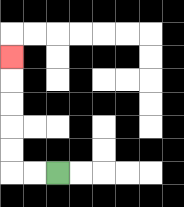{'start': '[2, 7]', 'end': '[0, 2]', 'path_directions': 'L,L,U,U,U,U,U', 'path_coordinates': '[[2, 7], [1, 7], [0, 7], [0, 6], [0, 5], [0, 4], [0, 3], [0, 2]]'}